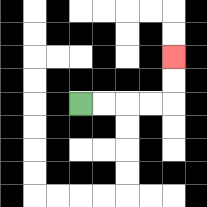{'start': '[3, 4]', 'end': '[7, 2]', 'path_directions': 'R,R,R,R,U,U', 'path_coordinates': '[[3, 4], [4, 4], [5, 4], [6, 4], [7, 4], [7, 3], [7, 2]]'}